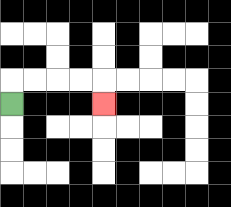{'start': '[0, 4]', 'end': '[4, 4]', 'path_directions': 'U,R,R,R,R,D', 'path_coordinates': '[[0, 4], [0, 3], [1, 3], [2, 3], [3, 3], [4, 3], [4, 4]]'}